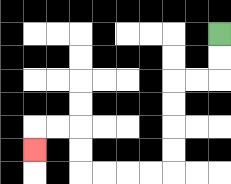{'start': '[9, 1]', 'end': '[1, 6]', 'path_directions': 'D,D,L,L,D,D,D,D,L,L,L,L,U,U,L,L,D', 'path_coordinates': '[[9, 1], [9, 2], [9, 3], [8, 3], [7, 3], [7, 4], [7, 5], [7, 6], [7, 7], [6, 7], [5, 7], [4, 7], [3, 7], [3, 6], [3, 5], [2, 5], [1, 5], [1, 6]]'}